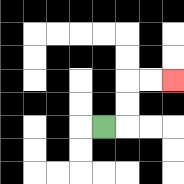{'start': '[4, 5]', 'end': '[7, 3]', 'path_directions': 'R,U,U,R,R', 'path_coordinates': '[[4, 5], [5, 5], [5, 4], [5, 3], [6, 3], [7, 3]]'}